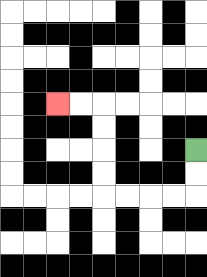{'start': '[8, 6]', 'end': '[2, 4]', 'path_directions': 'D,D,L,L,L,L,U,U,U,U,L,L', 'path_coordinates': '[[8, 6], [8, 7], [8, 8], [7, 8], [6, 8], [5, 8], [4, 8], [4, 7], [4, 6], [4, 5], [4, 4], [3, 4], [2, 4]]'}